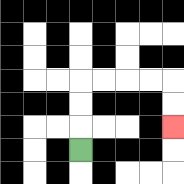{'start': '[3, 6]', 'end': '[7, 5]', 'path_directions': 'U,U,U,R,R,R,R,D,D', 'path_coordinates': '[[3, 6], [3, 5], [3, 4], [3, 3], [4, 3], [5, 3], [6, 3], [7, 3], [7, 4], [7, 5]]'}